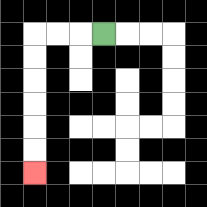{'start': '[4, 1]', 'end': '[1, 7]', 'path_directions': 'L,L,L,D,D,D,D,D,D', 'path_coordinates': '[[4, 1], [3, 1], [2, 1], [1, 1], [1, 2], [1, 3], [1, 4], [1, 5], [1, 6], [1, 7]]'}